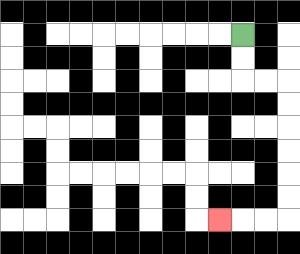{'start': '[10, 1]', 'end': '[9, 9]', 'path_directions': 'D,D,R,R,D,D,D,D,D,D,L,L,L', 'path_coordinates': '[[10, 1], [10, 2], [10, 3], [11, 3], [12, 3], [12, 4], [12, 5], [12, 6], [12, 7], [12, 8], [12, 9], [11, 9], [10, 9], [9, 9]]'}